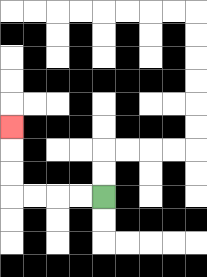{'start': '[4, 8]', 'end': '[0, 5]', 'path_directions': 'L,L,L,L,U,U,U', 'path_coordinates': '[[4, 8], [3, 8], [2, 8], [1, 8], [0, 8], [0, 7], [0, 6], [0, 5]]'}